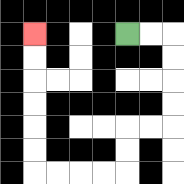{'start': '[5, 1]', 'end': '[1, 1]', 'path_directions': 'R,R,D,D,D,D,L,L,D,D,L,L,L,L,U,U,U,U,U,U', 'path_coordinates': '[[5, 1], [6, 1], [7, 1], [7, 2], [7, 3], [7, 4], [7, 5], [6, 5], [5, 5], [5, 6], [5, 7], [4, 7], [3, 7], [2, 7], [1, 7], [1, 6], [1, 5], [1, 4], [1, 3], [1, 2], [1, 1]]'}